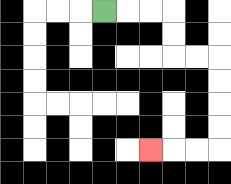{'start': '[4, 0]', 'end': '[6, 6]', 'path_directions': 'R,R,R,D,D,R,R,D,D,D,D,L,L,L', 'path_coordinates': '[[4, 0], [5, 0], [6, 0], [7, 0], [7, 1], [7, 2], [8, 2], [9, 2], [9, 3], [9, 4], [9, 5], [9, 6], [8, 6], [7, 6], [6, 6]]'}